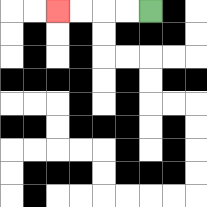{'start': '[6, 0]', 'end': '[2, 0]', 'path_directions': 'L,L,L,L', 'path_coordinates': '[[6, 0], [5, 0], [4, 0], [3, 0], [2, 0]]'}